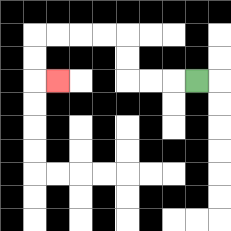{'start': '[8, 3]', 'end': '[2, 3]', 'path_directions': 'L,L,L,U,U,L,L,L,L,D,D,R', 'path_coordinates': '[[8, 3], [7, 3], [6, 3], [5, 3], [5, 2], [5, 1], [4, 1], [3, 1], [2, 1], [1, 1], [1, 2], [1, 3], [2, 3]]'}